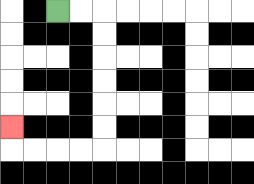{'start': '[2, 0]', 'end': '[0, 5]', 'path_directions': 'R,R,D,D,D,D,D,D,L,L,L,L,U', 'path_coordinates': '[[2, 0], [3, 0], [4, 0], [4, 1], [4, 2], [4, 3], [4, 4], [4, 5], [4, 6], [3, 6], [2, 6], [1, 6], [0, 6], [0, 5]]'}